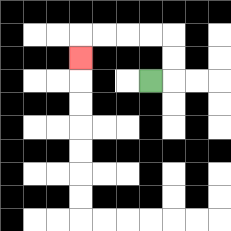{'start': '[6, 3]', 'end': '[3, 2]', 'path_directions': 'R,U,U,L,L,L,L,D', 'path_coordinates': '[[6, 3], [7, 3], [7, 2], [7, 1], [6, 1], [5, 1], [4, 1], [3, 1], [3, 2]]'}